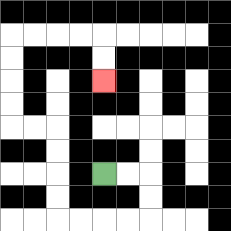{'start': '[4, 7]', 'end': '[4, 3]', 'path_directions': 'R,R,D,D,L,L,L,L,U,U,U,U,L,L,U,U,U,U,R,R,R,R,D,D', 'path_coordinates': '[[4, 7], [5, 7], [6, 7], [6, 8], [6, 9], [5, 9], [4, 9], [3, 9], [2, 9], [2, 8], [2, 7], [2, 6], [2, 5], [1, 5], [0, 5], [0, 4], [0, 3], [0, 2], [0, 1], [1, 1], [2, 1], [3, 1], [4, 1], [4, 2], [4, 3]]'}